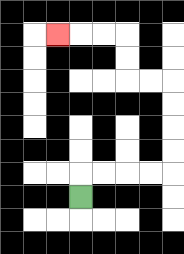{'start': '[3, 8]', 'end': '[2, 1]', 'path_directions': 'U,R,R,R,R,U,U,U,U,L,L,U,U,L,L,L', 'path_coordinates': '[[3, 8], [3, 7], [4, 7], [5, 7], [6, 7], [7, 7], [7, 6], [7, 5], [7, 4], [7, 3], [6, 3], [5, 3], [5, 2], [5, 1], [4, 1], [3, 1], [2, 1]]'}